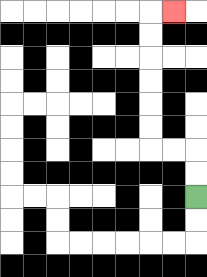{'start': '[8, 8]', 'end': '[7, 0]', 'path_directions': 'U,U,L,L,U,U,U,U,U,U,R', 'path_coordinates': '[[8, 8], [8, 7], [8, 6], [7, 6], [6, 6], [6, 5], [6, 4], [6, 3], [6, 2], [6, 1], [6, 0], [7, 0]]'}